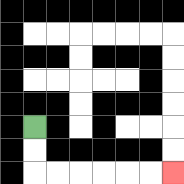{'start': '[1, 5]', 'end': '[7, 7]', 'path_directions': 'D,D,R,R,R,R,R,R', 'path_coordinates': '[[1, 5], [1, 6], [1, 7], [2, 7], [3, 7], [4, 7], [5, 7], [6, 7], [7, 7]]'}